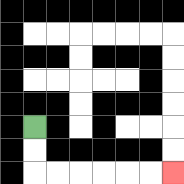{'start': '[1, 5]', 'end': '[7, 7]', 'path_directions': 'D,D,R,R,R,R,R,R', 'path_coordinates': '[[1, 5], [1, 6], [1, 7], [2, 7], [3, 7], [4, 7], [5, 7], [6, 7], [7, 7]]'}